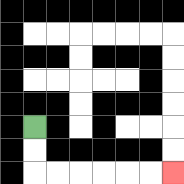{'start': '[1, 5]', 'end': '[7, 7]', 'path_directions': 'D,D,R,R,R,R,R,R', 'path_coordinates': '[[1, 5], [1, 6], [1, 7], [2, 7], [3, 7], [4, 7], [5, 7], [6, 7], [7, 7]]'}